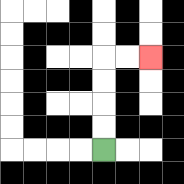{'start': '[4, 6]', 'end': '[6, 2]', 'path_directions': 'U,U,U,U,R,R', 'path_coordinates': '[[4, 6], [4, 5], [4, 4], [4, 3], [4, 2], [5, 2], [6, 2]]'}